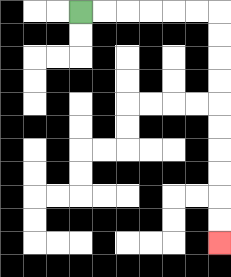{'start': '[3, 0]', 'end': '[9, 10]', 'path_directions': 'R,R,R,R,R,R,D,D,D,D,D,D,D,D,D,D', 'path_coordinates': '[[3, 0], [4, 0], [5, 0], [6, 0], [7, 0], [8, 0], [9, 0], [9, 1], [9, 2], [9, 3], [9, 4], [9, 5], [9, 6], [9, 7], [9, 8], [9, 9], [9, 10]]'}